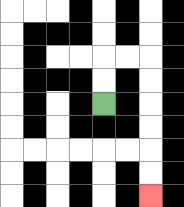{'start': '[4, 4]', 'end': '[6, 8]', 'path_directions': 'U,U,R,R,D,D,D,D,D,D', 'path_coordinates': '[[4, 4], [4, 3], [4, 2], [5, 2], [6, 2], [6, 3], [6, 4], [6, 5], [6, 6], [6, 7], [6, 8]]'}